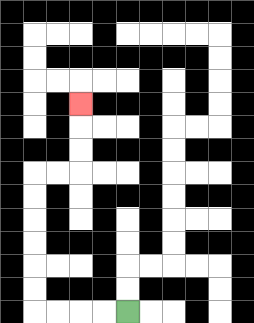{'start': '[5, 13]', 'end': '[3, 4]', 'path_directions': 'L,L,L,L,U,U,U,U,U,U,R,R,U,U,U', 'path_coordinates': '[[5, 13], [4, 13], [3, 13], [2, 13], [1, 13], [1, 12], [1, 11], [1, 10], [1, 9], [1, 8], [1, 7], [2, 7], [3, 7], [3, 6], [3, 5], [3, 4]]'}